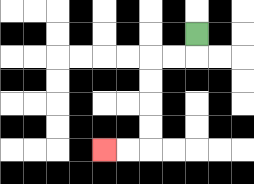{'start': '[8, 1]', 'end': '[4, 6]', 'path_directions': 'D,L,L,D,D,D,D,L,L', 'path_coordinates': '[[8, 1], [8, 2], [7, 2], [6, 2], [6, 3], [6, 4], [6, 5], [6, 6], [5, 6], [4, 6]]'}